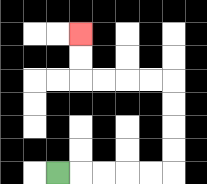{'start': '[2, 7]', 'end': '[3, 1]', 'path_directions': 'R,R,R,R,R,U,U,U,U,L,L,L,L,U,U', 'path_coordinates': '[[2, 7], [3, 7], [4, 7], [5, 7], [6, 7], [7, 7], [7, 6], [7, 5], [7, 4], [7, 3], [6, 3], [5, 3], [4, 3], [3, 3], [3, 2], [3, 1]]'}